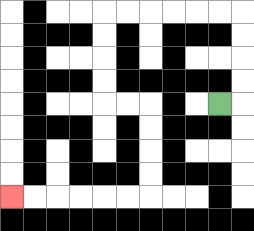{'start': '[9, 4]', 'end': '[0, 8]', 'path_directions': 'R,U,U,U,U,L,L,L,L,L,L,D,D,D,D,R,R,D,D,D,D,L,L,L,L,L,L', 'path_coordinates': '[[9, 4], [10, 4], [10, 3], [10, 2], [10, 1], [10, 0], [9, 0], [8, 0], [7, 0], [6, 0], [5, 0], [4, 0], [4, 1], [4, 2], [4, 3], [4, 4], [5, 4], [6, 4], [6, 5], [6, 6], [6, 7], [6, 8], [5, 8], [4, 8], [3, 8], [2, 8], [1, 8], [0, 8]]'}